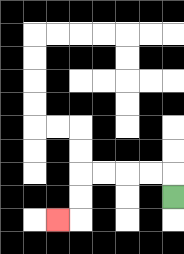{'start': '[7, 8]', 'end': '[2, 9]', 'path_directions': 'U,L,L,L,L,D,D,L', 'path_coordinates': '[[7, 8], [7, 7], [6, 7], [5, 7], [4, 7], [3, 7], [3, 8], [3, 9], [2, 9]]'}